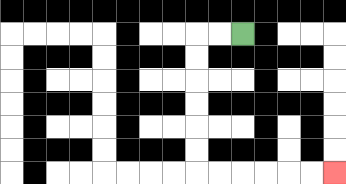{'start': '[10, 1]', 'end': '[14, 7]', 'path_directions': 'L,L,D,D,D,D,D,D,R,R,R,R,R,R', 'path_coordinates': '[[10, 1], [9, 1], [8, 1], [8, 2], [8, 3], [8, 4], [8, 5], [8, 6], [8, 7], [9, 7], [10, 7], [11, 7], [12, 7], [13, 7], [14, 7]]'}